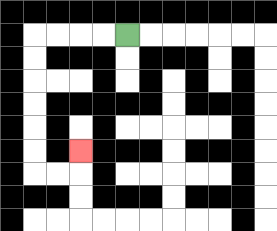{'start': '[5, 1]', 'end': '[3, 6]', 'path_directions': 'L,L,L,L,D,D,D,D,D,D,R,R,U', 'path_coordinates': '[[5, 1], [4, 1], [3, 1], [2, 1], [1, 1], [1, 2], [1, 3], [1, 4], [1, 5], [1, 6], [1, 7], [2, 7], [3, 7], [3, 6]]'}